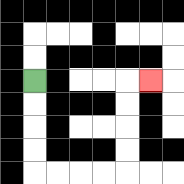{'start': '[1, 3]', 'end': '[6, 3]', 'path_directions': 'D,D,D,D,R,R,R,R,U,U,U,U,R', 'path_coordinates': '[[1, 3], [1, 4], [1, 5], [1, 6], [1, 7], [2, 7], [3, 7], [4, 7], [5, 7], [5, 6], [5, 5], [5, 4], [5, 3], [6, 3]]'}